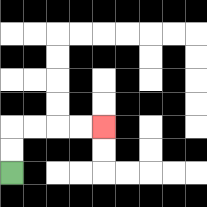{'start': '[0, 7]', 'end': '[4, 5]', 'path_directions': 'U,U,R,R,R,R', 'path_coordinates': '[[0, 7], [0, 6], [0, 5], [1, 5], [2, 5], [3, 5], [4, 5]]'}